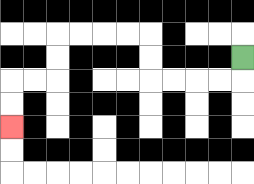{'start': '[10, 2]', 'end': '[0, 5]', 'path_directions': 'D,L,L,L,L,U,U,L,L,L,L,D,D,L,L,D,D', 'path_coordinates': '[[10, 2], [10, 3], [9, 3], [8, 3], [7, 3], [6, 3], [6, 2], [6, 1], [5, 1], [4, 1], [3, 1], [2, 1], [2, 2], [2, 3], [1, 3], [0, 3], [0, 4], [0, 5]]'}